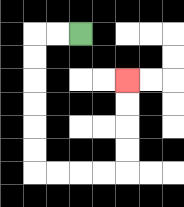{'start': '[3, 1]', 'end': '[5, 3]', 'path_directions': 'L,L,D,D,D,D,D,D,R,R,R,R,U,U,U,U', 'path_coordinates': '[[3, 1], [2, 1], [1, 1], [1, 2], [1, 3], [1, 4], [1, 5], [1, 6], [1, 7], [2, 7], [3, 7], [4, 7], [5, 7], [5, 6], [5, 5], [5, 4], [5, 3]]'}